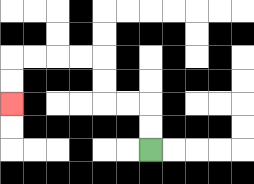{'start': '[6, 6]', 'end': '[0, 4]', 'path_directions': 'U,U,L,L,U,U,L,L,L,L,D,D', 'path_coordinates': '[[6, 6], [6, 5], [6, 4], [5, 4], [4, 4], [4, 3], [4, 2], [3, 2], [2, 2], [1, 2], [0, 2], [0, 3], [0, 4]]'}